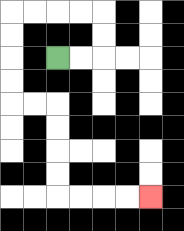{'start': '[2, 2]', 'end': '[6, 8]', 'path_directions': 'R,R,U,U,L,L,L,L,D,D,D,D,R,R,D,D,D,D,R,R,R,R', 'path_coordinates': '[[2, 2], [3, 2], [4, 2], [4, 1], [4, 0], [3, 0], [2, 0], [1, 0], [0, 0], [0, 1], [0, 2], [0, 3], [0, 4], [1, 4], [2, 4], [2, 5], [2, 6], [2, 7], [2, 8], [3, 8], [4, 8], [5, 8], [6, 8]]'}